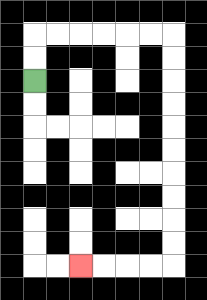{'start': '[1, 3]', 'end': '[3, 11]', 'path_directions': 'U,U,R,R,R,R,R,R,D,D,D,D,D,D,D,D,D,D,L,L,L,L', 'path_coordinates': '[[1, 3], [1, 2], [1, 1], [2, 1], [3, 1], [4, 1], [5, 1], [6, 1], [7, 1], [7, 2], [7, 3], [7, 4], [7, 5], [7, 6], [7, 7], [7, 8], [7, 9], [7, 10], [7, 11], [6, 11], [5, 11], [4, 11], [3, 11]]'}